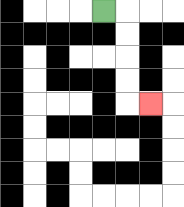{'start': '[4, 0]', 'end': '[6, 4]', 'path_directions': 'R,D,D,D,D,R', 'path_coordinates': '[[4, 0], [5, 0], [5, 1], [5, 2], [5, 3], [5, 4], [6, 4]]'}